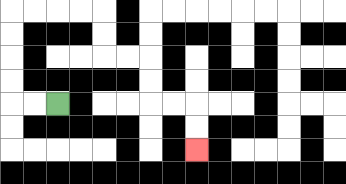{'start': '[2, 4]', 'end': '[8, 6]', 'path_directions': 'L,L,U,U,U,U,R,R,R,R,D,D,R,R,D,D,R,R,D,D', 'path_coordinates': '[[2, 4], [1, 4], [0, 4], [0, 3], [0, 2], [0, 1], [0, 0], [1, 0], [2, 0], [3, 0], [4, 0], [4, 1], [4, 2], [5, 2], [6, 2], [6, 3], [6, 4], [7, 4], [8, 4], [8, 5], [8, 6]]'}